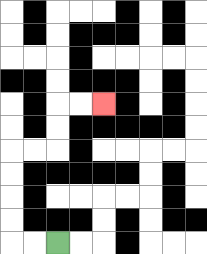{'start': '[2, 10]', 'end': '[4, 4]', 'path_directions': 'L,L,U,U,U,U,R,R,U,U,R,R', 'path_coordinates': '[[2, 10], [1, 10], [0, 10], [0, 9], [0, 8], [0, 7], [0, 6], [1, 6], [2, 6], [2, 5], [2, 4], [3, 4], [4, 4]]'}